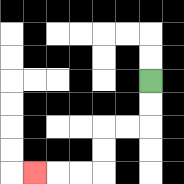{'start': '[6, 3]', 'end': '[1, 7]', 'path_directions': 'D,D,L,L,D,D,L,L,L', 'path_coordinates': '[[6, 3], [6, 4], [6, 5], [5, 5], [4, 5], [4, 6], [4, 7], [3, 7], [2, 7], [1, 7]]'}